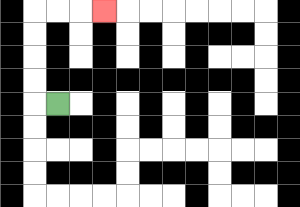{'start': '[2, 4]', 'end': '[4, 0]', 'path_directions': 'L,U,U,U,U,R,R,R', 'path_coordinates': '[[2, 4], [1, 4], [1, 3], [1, 2], [1, 1], [1, 0], [2, 0], [3, 0], [4, 0]]'}